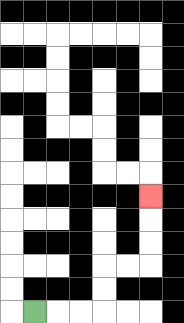{'start': '[1, 13]', 'end': '[6, 8]', 'path_directions': 'R,R,R,U,U,R,R,U,U,U', 'path_coordinates': '[[1, 13], [2, 13], [3, 13], [4, 13], [4, 12], [4, 11], [5, 11], [6, 11], [6, 10], [6, 9], [6, 8]]'}